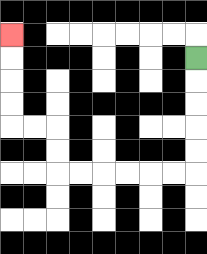{'start': '[8, 2]', 'end': '[0, 1]', 'path_directions': 'D,D,D,D,D,L,L,L,L,L,L,U,U,L,L,U,U,U,U', 'path_coordinates': '[[8, 2], [8, 3], [8, 4], [8, 5], [8, 6], [8, 7], [7, 7], [6, 7], [5, 7], [4, 7], [3, 7], [2, 7], [2, 6], [2, 5], [1, 5], [0, 5], [0, 4], [0, 3], [0, 2], [0, 1]]'}